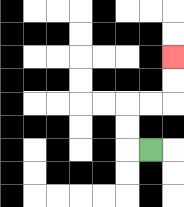{'start': '[6, 6]', 'end': '[7, 2]', 'path_directions': 'L,U,U,R,R,U,U', 'path_coordinates': '[[6, 6], [5, 6], [5, 5], [5, 4], [6, 4], [7, 4], [7, 3], [7, 2]]'}